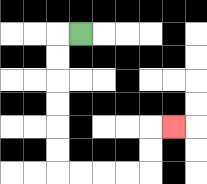{'start': '[3, 1]', 'end': '[7, 5]', 'path_directions': 'L,D,D,D,D,D,D,R,R,R,R,U,U,R', 'path_coordinates': '[[3, 1], [2, 1], [2, 2], [2, 3], [2, 4], [2, 5], [2, 6], [2, 7], [3, 7], [4, 7], [5, 7], [6, 7], [6, 6], [6, 5], [7, 5]]'}